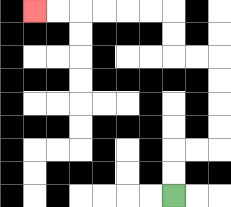{'start': '[7, 8]', 'end': '[1, 0]', 'path_directions': 'U,U,R,R,U,U,U,U,L,L,U,U,L,L,L,L,L,L', 'path_coordinates': '[[7, 8], [7, 7], [7, 6], [8, 6], [9, 6], [9, 5], [9, 4], [9, 3], [9, 2], [8, 2], [7, 2], [7, 1], [7, 0], [6, 0], [5, 0], [4, 0], [3, 0], [2, 0], [1, 0]]'}